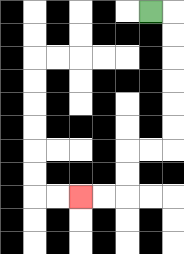{'start': '[6, 0]', 'end': '[3, 8]', 'path_directions': 'R,D,D,D,D,D,D,L,L,D,D,L,L', 'path_coordinates': '[[6, 0], [7, 0], [7, 1], [7, 2], [7, 3], [7, 4], [7, 5], [7, 6], [6, 6], [5, 6], [5, 7], [5, 8], [4, 8], [3, 8]]'}